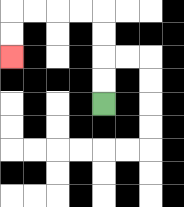{'start': '[4, 4]', 'end': '[0, 2]', 'path_directions': 'U,U,U,U,L,L,L,L,D,D', 'path_coordinates': '[[4, 4], [4, 3], [4, 2], [4, 1], [4, 0], [3, 0], [2, 0], [1, 0], [0, 0], [0, 1], [0, 2]]'}